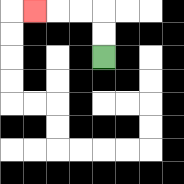{'start': '[4, 2]', 'end': '[1, 0]', 'path_directions': 'U,U,L,L,L', 'path_coordinates': '[[4, 2], [4, 1], [4, 0], [3, 0], [2, 0], [1, 0]]'}